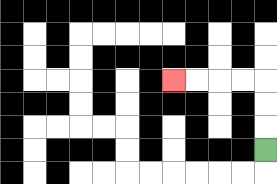{'start': '[11, 6]', 'end': '[7, 3]', 'path_directions': 'U,U,U,L,L,L,L', 'path_coordinates': '[[11, 6], [11, 5], [11, 4], [11, 3], [10, 3], [9, 3], [8, 3], [7, 3]]'}